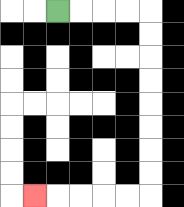{'start': '[2, 0]', 'end': '[1, 8]', 'path_directions': 'R,R,R,R,D,D,D,D,D,D,D,D,L,L,L,L,L', 'path_coordinates': '[[2, 0], [3, 0], [4, 0], [5, 0], [6, 0], [6, 1], [6, 2], [6, 3], [6, 4], [6, 5], [6, 6], [6, 7], [6, 8], [5, 8], [4, 8], [3, 8], [2, 8], [1, 8]]'}